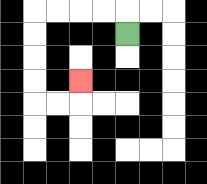{'start': '[5, 1]', 'end': '[3, 3]', 'path_directions': 'U,L,L,L,L,D,D,D,D,R,R,U', 'path_coordinates': '[[5, 1], [5, 0], [4, 0], [3, 0], [2, 0], [1, 0], [1, 1], [1, 2], [1, 3], [1, 4], [2, 4], [3, 4], [3, 3]]'}